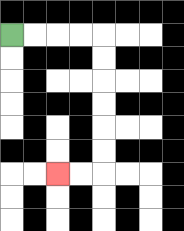{'start': '[0, 1]', 'end': '[2, 7]', 'path_directions': 'R,R,R,R,D,D,D,D,D,D,L,L', 'path_coordinates': '[[0, 1], [1, 1], [2, 1], [3, 1], [4, 1], [4, 2], [4, 3], [4, 4], [4, 5], [4, 6], [4, 7], [3, 7], [2, 7]]'}